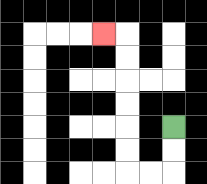{'start': '[7, 5]', 'end': '[4, 1]', 'path_directions': 'D,D,L,L,U,U,U,U,U,U,L', 'path_coordinates': '[[7, 5], [7, 6], [7, 7], [6, 7], [5, 7], [5, 6], [5, 5], [5, 4], [5, 3], [5, 2], [5, 1], [4, 1]]'}